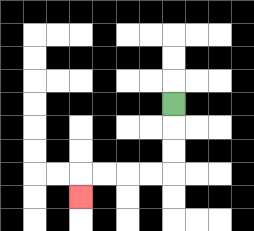{'start': '[7, 4]', 'end': '[3, 8]', 'path_directions': 'D,D,D,L,L,L,L,D', 'path_coordinates': '[[7, 4], [7, 5], [7, 6], [7, 7], [6, 7], [5, 7], [4, 7], [3, 7], [3, 8]]'}